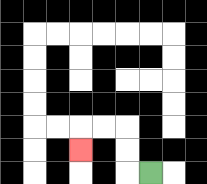{'start': '[6, 7]', 'end': '[3, 6]', 'path_directions': 'L,U,U,L,L,D', 'path_coordinates': '[[6, 7], [5, 7], [5, 6], [5, 5], [4, 5], [3, 5], [3, 6]]'}